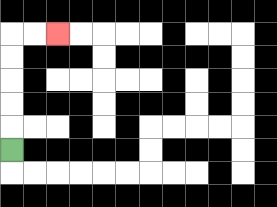{'start': '[0, 6]', 'end': '[2, 1]', 'path_directions': 'U,U,U,U,U,R,R', 'path_coordinates': '[[0, 6], [0, 5], [0, 4], [0, 3], [0, 2], [0, 1], [1, 1], [2, 1]]'}